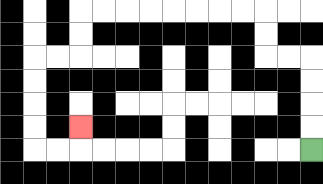{'start': '[13, 6]', 'end': '[3, 5]', 'path_directions': 'U,U,U,U,L,L,U,U,L,L,L,L,L,L,L,L,D,D,L,L,D,D,D,D,R,R,U', 'path_coordinates': '[[13, 6], [13, 5], [13, 4], [13, 3], [13, 2], [12, 2], [11, 2], [11, 1], [11, 0], [10, 0], [9, 0], [8, 0], [7, 0], [6, 0], [5, 0], [4, 0], [3, 0], [3, 1], [3, 2], [2, 2], [1, 2], [1, 3], [1, 4], [1, 5], [1, 6], [2, 6], [3, 6], [3, 5]]'}